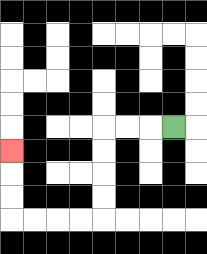{'start': '[7, 5]', 'end': '[0, 6]', 'path_directions': 'L,L,L,D,D,D,D,L,L,L,L,U,U,U', 'path_coordinates': '[[7, 5], [6, 5], [5, 5], [4, 5], [4, 6], [4, 7], [4, 8], [4, 9], [3, 9], [2, 9], [1, 9], [0, 9], [0, 8], [0, 7], [0, 6]]'}